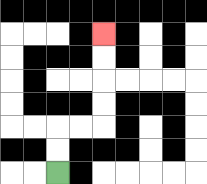{'start': '[2, 7]', 'end': '[4, 1]', 'path_directions': 'U,U,R,R,U,U,U,U', 'path_coordinates': '[[2, 7], [2, 6], [2, 5], [3, 5], [4, 5], [4, 4], [4, 3], [4, 2], [4, 1]]'}